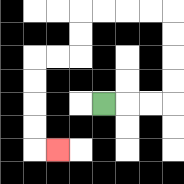{'start': '[4, 4]', 'end': '[2, 6]', 'path_directions': 'R,R,R,U,U,U,U,L,L,L,L,D,D,L,L,D,D,D,D,R', 'path_coordinates': '[[4, 4], [5, 4], [6, 4], [7, 4], [7, 3], [7, 2], [7, 1], [7, 0], [6, 0], [5, 0], [4, 0], [3, 0], [3, 1], [3, 2], [2, 2], [1, 2], [1, 3], [1, 4], [1, 5], [1, 6], [2, 6]]'}